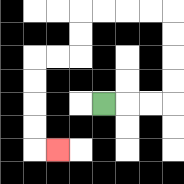{'start': '[4, 4]', 'end': '[2, 6]', 'path_directions': 'R,R,R,U,U,U,U,L,L,L,L,D,D,L,L,D,D,D,D,R', 'path_coordinates': '[[4, 4], [5, 4], [6, 4], [7, 4], [7, 3], [7, 2], [7, 1], [7, 0], [6, 0], [5, 0], [4, 0], [3, 0], [3, 1], [3, 2], [2, 2], [1, 2], [1, 3], [1, 4], [1, 5], [1, 6], [2, 6]]'}